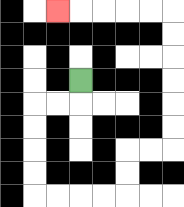{'start': '[3, 3]', 'end': '[2, 0]', 'path_directions': 'D,L,L,D,D,D,D,R,R,R,R,U,U,R,R,U,U,U,U,U,U,L,L,L,L,L', 'path_coordinates': '[[3, 3], [3, 4], [2, 4], [1, 4], [1, 5], [1, 6], [1, 7], [1, 8], [2, 8], [3, 8], [4, 8], [5, 8], [5, 7], [5, 6], [6, 6], [7, 6], [7, 5], [7, 4], [7, 3], [7, 2], [7, 1], [7, 0], [6, 0], [5, 0], [4, 0], [3, 0], [2, 0]]'}